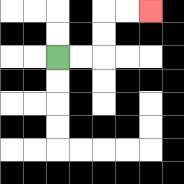{'start': '[2, 2]', 'end': '[6, 0]', 'path_directions': 'R,R,U,U,R,R', 'path_coordinates': '[[2, 2], [3, 2], [4, 2], [4, 1], [4, 0], [5, 0], [6, 0]]'}